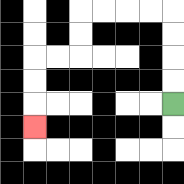{'start': '[7, 4]', 'end': '[1, 5]', 'path_directions': 'U,U,U,U,L,L,L,L,D,D,L,L,D,D,D', 'path_coordinates': '[[7, 4], [7, 3], [7, 2], [7, 1], [7, 0], [6, 0], [5, 0], [4, 0], [3, 0], [3, 1], [3, 2], [2, 2], [1, 2], [1, 3], [1, 4], [1, 5]]'}